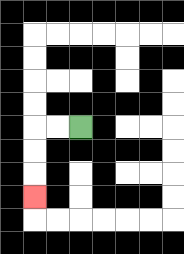{'start': '[3, 5]', 'end': '[1, 8]', 'path_directions': 'L,L,D,D,D', 'path_coordinates': '[[3, 5], [2, 5], [1, 5], [1, 6], [1, 7], [1, 8]]'}